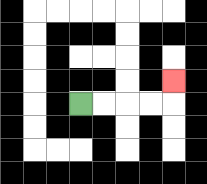{'start': '[3, 4]', 'end': '[7, 3]', 'path_directions': 'R,R,R,R,U', 'path_coordinates': '[[3, 4], [4, 4], [5, 4], [6, 4], [7, 4], [7, 3]]'}